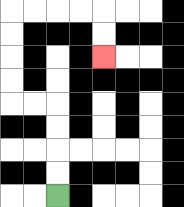{'start': '[2, 8]', 'end': '[4, 2]', 'path_directions': 'U,U,U,U,L,L,U,U,U,U,R,R,R,R,D,D', 'path_coordinates': '[[2, 8], [2, 7], [2, 6], [2, 5], [2, 4], [1, 4], [0, 4], [0, 3], [0, 2], [0, 1], [0, 0], [1, 0], [2, 0], [3, 0], [4, 0], [4, 1], [4, 2]]'}